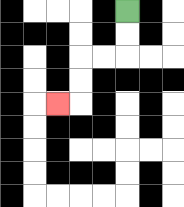{'start': '[5, 0]', 'end': '[2, 4]', 'path_directions': 'D,D,L,L,D,D,L', 'path_coordinates': '[[5, 0], [5, 1], [5, 2], [4, 2], [3, 2], [3, 3], [3, 4], [2, 4]]'}